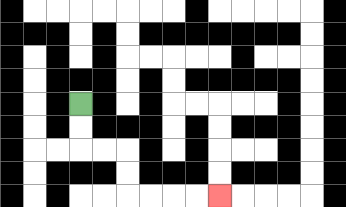{'start': '[3, 4]', 'end': '[9, 8]', 'path_directions': 'D,D,R,R,D,D,R,R,R,R', 'path_coordinates': '[[3, 4], [3, 5], [3, 6], [4, 6], [5, 6], [5, 7], [5, 8], [6, 8], [7, 8], [8, 8], [9, 8]]'}